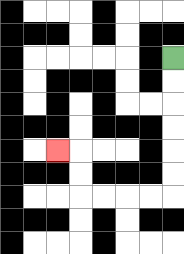{'start': '[7, 2]', 'end': '[2, 6]', 'path_directions': 'D,D,D,D,D,D,L,L,L,L,U,U,L', 'path_coordinates': '[[7, 2], [7, 3], [7, 4], [7, 5], [7, 6], [7, 7], [7, 8], [6, 8], [5, 8], [4, 8], [3, 8], [3, 7], [3, 6], [2, 6]]'}